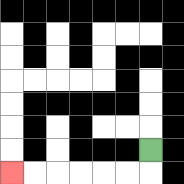{'start': '[6, 6]', 'end': '[0, 7]', 'path_directions': 'D,L,L,L,L,L,L', 'path_coordinates': '[[6, 6], [6, 7], [5, 7], [4, 7], [3, 7], [2, 7], [1, 7], [0, 7]]'}